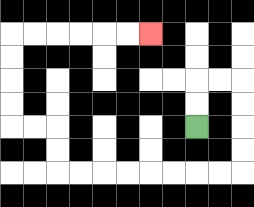{'start': '[8, 5]', 'end': '[6, 1]', 'path_directions': 'U,U,R,R,D,D,D,D,L,L,L,L,L,L,L,L,U,U,L,L,U,U,U,U,R,R,R,R,R,R', 'path_coordinates': '[[8, 5], [8, 4], [8, 3], [9, 3], [10, 3], [10, 4], [10, 5], [10, 6], [10, 7], [9, 7], [8, 7], [7, 7], [6, 7], [5, 7], [4, 7], [3, 7], [2, 7], [2, 6], [2, 5], [1, 5], [0, 5], [0, 4], [0, 3], [0, 2], [0, 1], [1, 1], [2, 1], [3, 1], [4, 1], [5, 1], [6, 1]]'}